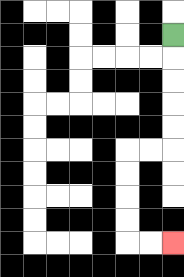{'start': '[7, 1]', 'end': '[7, 10]', 'path_directions': 'D,D,D,D,D,L,L,D,D,D,D,R,R', 'path_coordinates': '[[7, 1], [7, 2], [7, 3], [7, 4], [7, 5], [7, 6], [6, 6], [5, 6], [5, 7], [5, 8], [5, 9], [5, 10], [6, 10], [7, 10]]'}